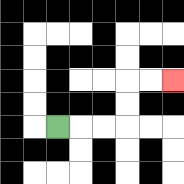{'start': '[2, 5]', 'end': '[7, 3]', 'path_directions': 'R,R,R,U,U,R,R', 'path_coordinates': '[[2, 5], [3, 5], [4, 5], [5, 5], [5, 4], [5, 3], [6, 3], [7, 3]]'}